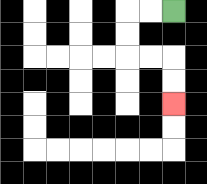{'start': '[7, 0]', 'end': '[7, 4]', 'path_directions': 'L,L,D,D,R,R,D,D', 'path_coordinates': '[[7, 0], [6, 0], [5, 0], [5, 1], [5, 2], [6, 2], [7, 2], [7, 3], [7, 4]]'}